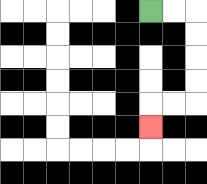{'start': '[6, 0]', 'end': '[6, 5]', 'path_directions': 'R,R,D,D,D,D,L,L,D', 'path_coordinates': '[[6, 0], [7, 0], [8, 0], [8, 1], [8, 2], [8, 3], [8, 4], [7, 4], [6, 4], [6, 5]]'}